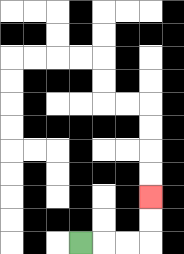{'start': '[3, 10]', 'end': '[6, 8]', 'path_directions': 'R,R,R,U,U', 'path_coordinates': '[[3, 10], [4, 10], [5, 10], [6, 10], [6, 9], [6, 8]]'}